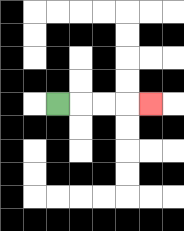{'start': '[2, 4]', 'end': '[6, 4]', 'path_directions': 'R,R,R,R', 'path_coordinates': '[[2, 4], [3, 4], [4, 4], [5, 4], [6, 4]]'}